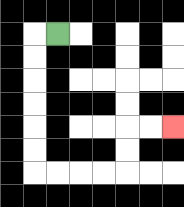{'start': '[2, 1]', 'end': '[7, 5]', 'path_directions': 'L,D,D,D,D,D,D,R,R,R,R,U,U,R,R', 'path_coordinates': '[[2, 1], [1, 1], [1, 2], [1, 3], [1, 4], [1, 5], [1, 6], [1, 7], [2, 7], [3, 7], [4, 7], [5, 7], [5, 6], [5, 5], [6, 5], [7, 5]]'}